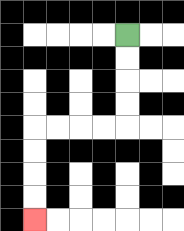{'start': '[5, 1]', 'end': '[1, 9]', 'path_directions': 'D,D,D,D,L,L,L,L,D,D,D,D', 'path_coordinates': '[[5, 1], [5, 2], [5, 3], [5, 4], [5, 5], [4, 5], [3, 5], [2, 5], [1, 5], [1, 6], [1, 7], [1, 8], [1, 9]]'}